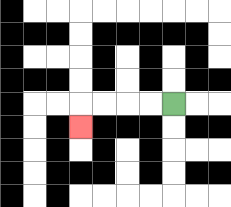{'start': '[7, 4]', 'end': '[3, 5]', 'path_directions': 'L,L,L,L,D', 'path_coordinates': '[[7, 4], [6, 4], [5, 4], [4, 4], [3, 4], [3, 5]]'}